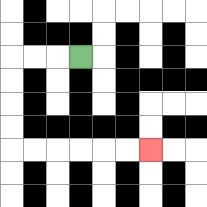{'start': '[3, 2]', 'end': '[6, 6]', 'path_directions': 'L,L,L,D,D,D,D,R,R,R,R,R,R', 'path_coordinates': '[[3, 2], [2, 2], [1, 2], [0, 2], [0, 3], [0, 4], [0, 5], [0, 6], [1, 6], [2, 6], [3, 6], [4, 6], [5, 6], [6, 6]]'}